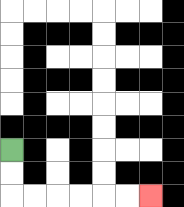{'start': '[0, 6]', 'end': '[6, 8]', 'path_directions': 'D,D,R,R,R,R,R,R', 'path_coordinates': '[[0, 6], [0, 7], [0, 8], [1, 8], [2, 8], [3, 8], [4, 8], [5, 8], [6, 8]]'}